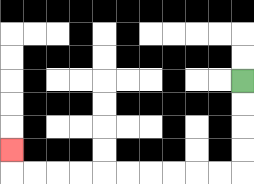{'start': '[10, 3]', 'end': '[0, 6]', 'path_directions': 'D,D,D,D,L,L,L,L,L,L,L,L,L,L,U', 'path_coordinates': '[[10, 3], [10, 4], [10, 5], [10, 6], [10, 7], [9, 7], [8, 7], [7, 7], [6, 7], [5, 7], [4, 7], [3, 7], [2, 7], [1, 7], [0, 7], [0, 6]]'}